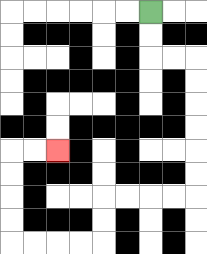{'start': '[6, 0]', 'end': '[2, 6]', 'path_directions': 'D,D,R,R,D,D,D,D,D,D,L,L,L,L,D,D,L,L,L,L,U,U,U,U,R,R', 'path_coordinates': '[[6, 0], [6, 1], [6, 2], [7, 2], [8, 2], [8, 3], [8, 4], [8, 5], [8, 6], [8, 7], [8, 8], [7, 8], [6, 8], [5, 8], [4, 8], [4, 9], [4, 10], [3, 10], [2, 10], [1, 10], [0, 10], [0, 9], [0, 8], [0, 7], [0, 6], [1, 6], [2, 6]]'}